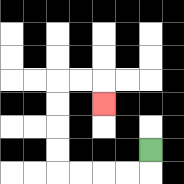{'start': '[6, 6]', 'end': '[4, 4]', 'path_directions': 'D,L,L,L,L,U,U,U,U,R,R,D', 'path_coordinates': '[[6, 6], [6, 7], [5, 7], [4, 7], [3, 7], [2, 7], [2, 6], [2, 5], [2, 4], [2, 3], [3, 3], [4, 3], [4, 4]]'}